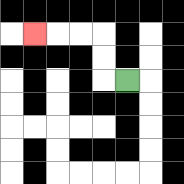{'start': '[5, 3]', 'end': '[1, 1]', 'path_directions': 'L,U,U,L,L,L', 'path_coordinates': '[[5, 3], [4, 3], [4, 2], [4, 1], [3, 1], [2, 1], [1, 1]]'}